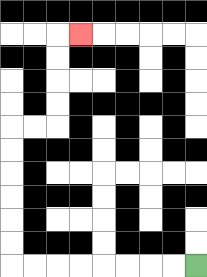{'start': '[8, 11]', 'end': '[3, 1]', 'path_directions': 'L,L,L,L,L,L,L,L,U,U,U,U,U,U,R,R,U,U,U,U,R', 'path_coordinates': '[[8, 11], [7, 11], [6, 11], [5, 11], [4, 11], [3, 11], [2, 11], [1, 11], [0, 11], [0, 10], [0, 9], [0, 8], [0, 7], [0, 6], [0, 5], [1, 5], [2, 5], [2, 4], [2, 3], [2, 2], [2, 1], [3, 1]]'}